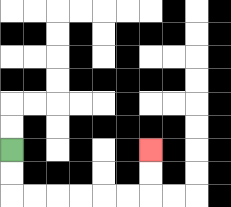{'start': '[0, 6]', 'end': '[6, 6]', 'path_directions': 'D,D,R,R,R,R,R,R,U,U', 'path_coordinates': '[[0, 6], [0, 7], [0, 8], [1, 8], [2, 8], [3, 8], [4, 8], [5, 8], [6, 8], [6, 7], [6, 6]]'}